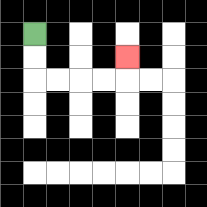{'start': '[1, 1]', 'end': '[5, 2]', 'path_directions': 'D,D,R,R,R,R,U', 'path_coordinates': '[[1, 1], [1, 2], [1, 3], [2, 3], [3, 3], [4, 3], [5, 3], [5, 2]]'}